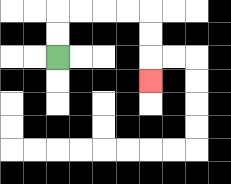{'start': '[2, 2]', 'end': '[6, 3]', 'path_directions': 'U,U,R,R,R,R,D,D,D', 'path_coordinates': '[[2, 2], [2, 1], [2, 0], [3, 0], [4, 0], [5, 0], [6, 0], [6, 1], [6, 2], [6, 3]]'}